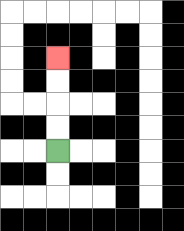{'start': '[2, 6]', 'end': '[2, 2]', 'path_directions': 'U,U,U,U', 'path_coordinates': '[[2, 6], [2, 5], [2, 4], [2, 3], [2, 2]]'}